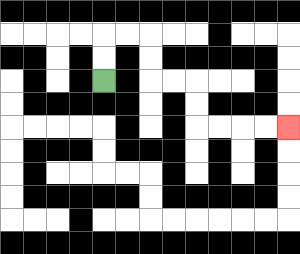{'start': '[4, 3]', 'end': '[12, 5]', 'path_directions': 'U,U,R,R,D,D,R,R,D,D,R,R,R,R', 'path_coordinates': '[[4, 3], [4, 2], [4, 1], [5, 1], [6, 1], [6, 2], [6, 3], [7, 3], [8, 3], [8, 4], [8, 5], [9, 5], [10, 5], [11, 5], [12, 5]]'}